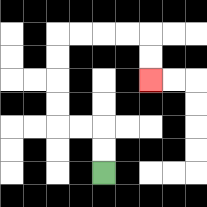{'start': '[4, 7]', 'end': '[6, 3]', 'path_directions': 'U,U,L,L,U,U,U,U,R,R,R,R,D,D', 'path_coordinates': '[[4, 7], [4, 6], [4, 5], [3, 5], [2, 5], [2, 4], [2, 3], [2, 2], [2, 1], [3, 1], [4, 1], [5, 1], [6, 1], [6, 2], [6, 3]]'}